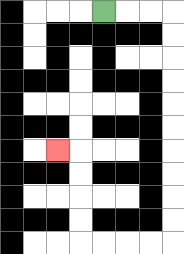{'start': '[4, 0]', 'end': '[2, 6]', 'path_directions': 'R,R,R,D,D,D,D,D,D,D,D,D,D,L,L,L,L,U,U,U,U,L', 'path_coordinates': '[[4, 0], [5, 0], [6, 0], [7, 0], [7, 1], [7, 2], [7, 3], [7, 4], [7, 5], [7, 6], [7, 7], [7, 8], [7, 9], [7, 10], [6, 10], [5, 10], [4, 10], [3, 10], [3, 9], [3, 8], [3, 7], [3, 6], [2, 6]]'}